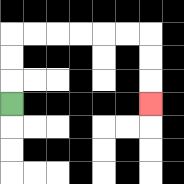{'start': '[0, 4]', 'end': '[6, 4]', 'path_directions': 'U,U,U,R,R,R,R,R,R,D,D,D', 'path_coordinates': '[[0, 4], [0, 3], [0, 2], [0, 1], [1, 1], [2, 1], [3, 1], [4, 1], [5, 1], [6, 1], [6, 2], [6, 3], [6, 4]]'}